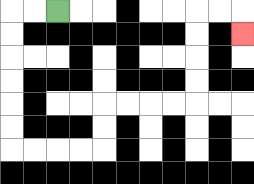{'start': '[2, 0]', 'end': '[10, 1]', 'path_directions': 'L,L,D,D,D,D,D,D,R,R,R,R,U,U,R,R,R,R,U,U,U,U,R,R,D', 'path_coordinates': '[[2, 0], [1, 0], [0, 0], [0, 1], [0, 2], [0, 3], [0, 4], [0, 5], [0, 6], [1, 6], [2, 6], [3, 6], [4, 6], [4, 5], [4, 4], [5, 4], [6, 4], [7, 4], [8, 4], [8, 3], [8, 2], [8, 1], [8, 0], [9, 0], [10, 0], [10, 1]]'}